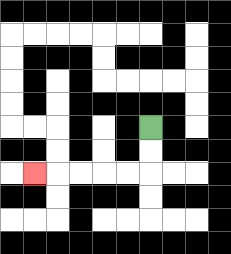{'start': '[6, 5]', 'end': '[1, 7]', 'path_directions': 'D,D,L,L,L,L,L', 'path_coordinates': '[[6, 5], [6, 6], [6, 7], [5, 7], [4, 7], [3, 7], [2, 7], [1, 7]]'}